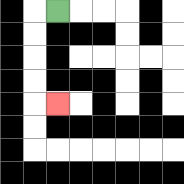{'start': '[2, 0]', 'end': '[2, 4]', 'path_directions': 'L,D,D,D,D,R', 'path_coordinates': '[[2, 0], [1, 0], [1, 1], [1, 2], [1, 3], [1, 4], [2, 4]]'}